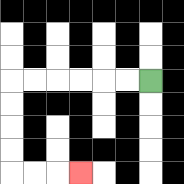{'start': '[6, 3]', 'end': '[3, 7]', 'path_directions': 'L,L,L,L,L,L,D,D,D,D,R,R,R', 'path_coordinates': '[[6, 3], [5, 3], [4, 3], [3, 3], [2, 3], [1, 3], [0, 3], [0, 4], [0, 5], [0, 6], [0, 7], [1, 7], [2, 7], [3, 7]]'}